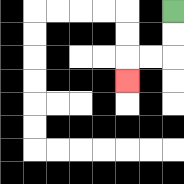{'start': '[7, 0]', 'end': '[5, 3]', 'path_directions': 'D,D,L,L,D', 'path_coordinates': '[[7, 0], [7, 1], [7, 2], [6, 2], [5, 2], [5, 3]]'}